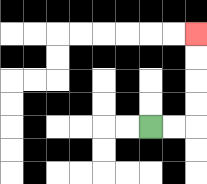{'start': '[6, 5]', 'end': '[8, 1]', 'path_directions': 'R,R,U,U,U,U', 'path_coordinates': '[[6, 5], [7, 5], [8, 5], [8, 4], [8, 3], [8, 2], [8, 1]]'}